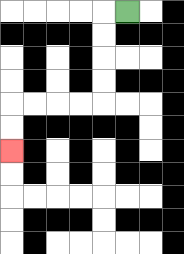{'start': '[5, 0]', 'end': '[0, 6]', 'path_directions': 'L,D,D,D,D,L,L,L,L,D,D', 'path_coordinates': '[[5, 0], [4, 0], [4, 1], [4, 2], [4, 3], [4, 4], [3, 4], [2, 4], [1, 4], [0, 4], [0, 5], [0, 6]]'}